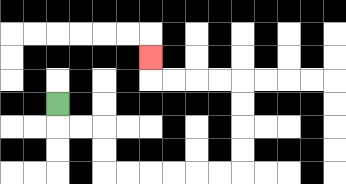{'start': '[2, 4]', 'end': '[6, 2]', 'path_directions': 'D,R,R,D,D,R,R,R,R,R,R,U,U,U,U,L,L,L,L,U', 'path_coordinates': '[[2, 4], [2, 5], [3, 5], [4, 5], [4, 6], [4, 7], [5, 7], [6, 7], [7, 7], [8, 7], [9, 7], [10, 7], [10, 6], [10, 5], [10, 4], [10, 3], [9, 3], [8, 3], [7, 3], [6, 3], [6, 2]]'}